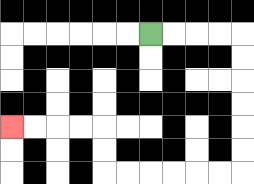{'start': '[6, 1]', 'end': '[0, 5]', 'path_directions': 'R,R,R,R,D,D,D,D,D,D,L,L,L,L,L,L,U,U,L,L,L,L', 'path_coordinates': '[[6, 1], [7, 1], [8, 1], [9, 1], [10, 1], [10, 2], [10, 3], [10, 4], [10, 5], [10, 6], [10, 7], [9, 7], [8, 7], [7, 7], [6, 7], [5, 7], [4, 7], [4, 6], [4, 5], [3, 5], [2, 5], [1, 5], [0, 5]]'}